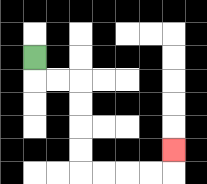{'start': '[1, 2]', 'end': '[7, 6]', 'path_directions': 'D,R,R,D,D,D,D,R,R,R,R,U', 'path_coordinates': '[[1, 2], [1, 3], [2, 3], [3, 3], [3, 4], [3, 5], [3, 6], [3, 7], [4, 7], [5, 7], [6, 7], [7, 7], [7, 6]]'}